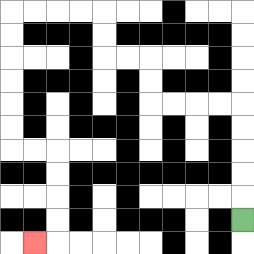{'start': '[10, 9]', 'end': '[1, 10]', 'path_directions': 'U,U,U,U,U,L,L,L,L,U,U,L,L,U,U,L,L,L,L,D,D,D,D,D,D,R,R,D,D,D,D,L', 'path_coordinates': '[[10, 9], [10, 8], [10, 7], [10, 6], [10, 5], [10, 4], [9, 4], [8, 4], [7, 4], [6, 4], [6, 3], [6, 2], [5, 2], [4, 2], [4, 1], [4, 0], [3, 0], [2, 0], [1, 0], [0, 0], [0, 1], [0, 2], [0, 3], [0, 4], [0, 5], [0, 6], [1, 6], [2, 6], [2, 7], [2, 8], [2, 9], [2, 10], [1, 10]]'}